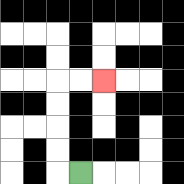{'start': '[3, 7]', 'end': '[4, 3]', 'path_directions': 'L,U,U,U,U,R,R', 'path_coordinates': '[[3, 7], [2, 7], [2, 6], [2, 5], [2, 4], [2, 3], [3, 3], [4, 3]]'}